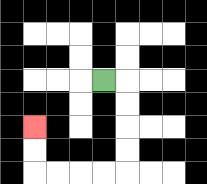{'start': '[4, 3]', 'end': '[1, 5]', 'path_directions': 'R,D,D,D,D,L,L,L,L,U,U', 'path_coordinates': '[[4, 3], [5, 3], [5, 4], [5, 5], [5, 6], [5, 7], [4, 7], [3, 7], [2, 7], [1, 7], [1, 6], [1, 5]]'}